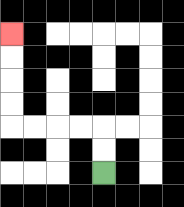{'start': '[4, 7]', 'end': '[0, 1]', 'path_directions': 'U,U,L,L,L,L,U,U,U,U', 'path_coordinates': '[[4, 7], [4, 6], [4, 5], [3, 5], [2, 5], [1, 5], [0, 5], [0, 4], [0, 3], [0, 2], [0, 1]]'}